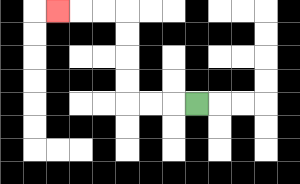{'start': '[8, 4]', 'end': '[2, 0]', 'path_directions': 'L,L,L,U,U,U,U,L,L,L', 'path_coordinates': '[[8, 4], [7, 4], [6, 4], [5, 4], [5, 3], [5, 2], [5, 1], [5, 0], [4, 0], [3, 0], [2, 0]]'}